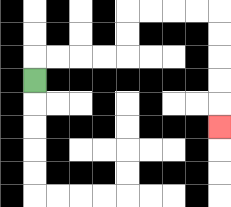{'start': '[1, 3]', 'end': '[9, 5]', 'path_directions': 'U,R,R,R,R,U,U,R,R,R,R,D,D,D,D,D', 'path_coordinates': '[[1, 3], [1, 2], [2, 2], [3, 2], [4, 2], [5, 2], [5, 1], [5, 0], [6, 0], [7, 0], [8, 0], [9, 0], [9, 1], [9, 2], [9, 3], [9, 4], [9, 5]]'}